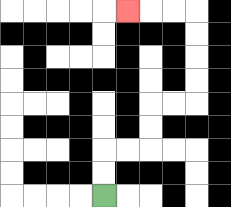{'start': '[4, 8]', 'end': '[5, 0]', 'path_directions': 'U,U,R,R,U,U,R,R,U,U,U,U,L,L,L', 'path_coordinates': '[[4, 8], [4, 7], [4, 6], [5, 6], [6, 6], [6, 5], [6, 4], [7, 4], [8, 4], [8, 3], [8, 2], [8, 1], [8, 0], [7, 0], [6, 0], [5, 0]]'}